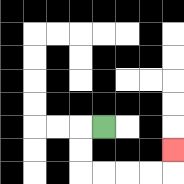{'start': '[4, 5]', 'end': '[7, 6]', 'path_directions': 'L,D,D,R,R,R,R,U', 'path_coordinates': '[[4, 5], [3, 5], [3, 6], [3, 7], [4, 7], [5, 7], [6, 7], [7, 7], [7, 6]]'}